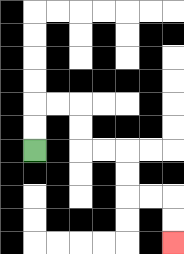{'start': '[1, 6]', 'end': '[7, 10]', 'path_directions': 'U,U,R,R,D,D,R,R,D,D,R,R,D,D', 'path_coordinates': '[[1, 6], [1, 5], [1, 4], [2, 4], [3, 4], [3, 5], [3, 6], [4, 6], [5, 6], [5, 7], [5, 8], [6, 8], [7, 8], [7, 9], [7, 10]]'}